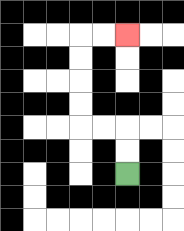{'start': '[5, 7]', 'end': '[5, 1]', 'path_directions': 'U,U,L,L,U,U,U,U,R,R', 'path_coordinates': '[[5, 7], [5, 6], [5, 5], [4, 5], [3, 5], [3, 4], [3, 3], [3, 2], [3, 1], [4, 1], [5, 1]]'}